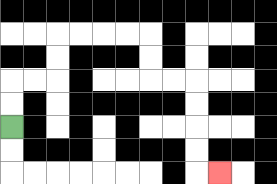{'start': '[0, 5]', 'end': '[9, 7]', 'path_directions': 'U,U,R,R,U,U,R,R,R,R,D,D,R,R,D,D,D,D,R', 'path_coordinates': '[[0, 5], [0, 4], [0, 3], [1, 3], [2, 3], [2, 2], [2, 1], [3, 1], [4, 1], [5, 1], [6, 1], [6, 2], [6, 3], [7, 3], [8, 3], [8, 4], [8, 5], [8, 6], [8, 7], [9, 7]]'}